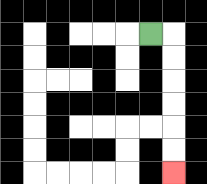{'start': '[6, 1]', 'end': '[7, 7]', 'path_directions': 'R,D,D,D,D,D,D', 'path_coordinates': '[[6, 1], [7, 1], [7, 2], [7, 3], [7, 4], [7, 5], [7, 6], [7, 7]]'}